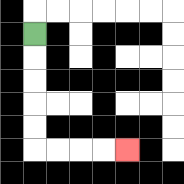{'start': '[1, 1]', 'end': '[5, 6]', 'path_directions': 'D,D,D,D,D,R,R,R,R', 'path_coordinates': '[[1, 1], [1, 2], [1, 3], [1, 4], [1, 5], [1, 6], [2, 6], [3, 6], [4, 6], [5, 6]]'}